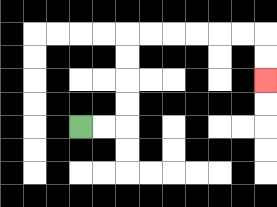{'start': '[3, 5]', 'end': '[11, 3]', 'path_directions': 'R,R,U,U,U,U,R,R,R,R,R,R,D,D', 'path_coordinates': '[[3, 5], [4, 5], [5, 5], [5, 4], [5, 3], [5, 2], [5, 1], [6, 1], [7, 1], [8, 1], [9, 1], [10, 1], [11, 1], [11, 2], [11, 3]]'}